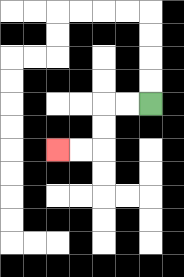{'start': '[6, 4]', 'end': '[2, 6]', 'path_directions': 'L,L,D,D,L,L', 'path_coordinates': '[[6, 4], [5, 4], [4, 4], [4, 5], [4, 6], [3, 6], [2, 6]]'}